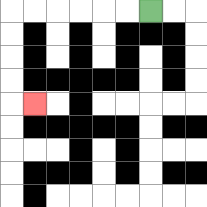{'start': '[6, 0]', 'end': '[1, 4]', 'path_directions': 'L,L,L,L,L,L,D,D,D,D,R', 'path_coordinates': '[[6, 0], [5, 0], [4, 0], [3, 0], [2, 0], [1, 0], [0, 0], [0, 1], [0, 2], [0, 3], [0, 4], [1, 4]]'}